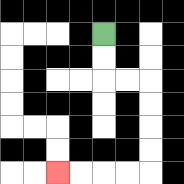{'start': '[4, 1]', 'end': '[2, 7]', 'path_directions': 'D,D,R,R,D,D,D,D,L,L,L,L', 'path_coordinates': '[[4, 1], [4, 2], [4, 3], [5, 3], [6, 3], [6, 4], [6, 5], [6, 6], [6, 7], [5, 7], [4, 7], [3, 7], [2, 7]]'}